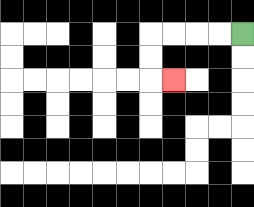{'start': '[10, 1]', 'end': '[7, 3]', 'path_directions': 'L,L,L,L,D,D,R', 'path_coordinates': '[[10, 1], [9, 1], [8, 1], [7, 1], [6, 1], [6, 2], [6, 3], [7, 3]]'}